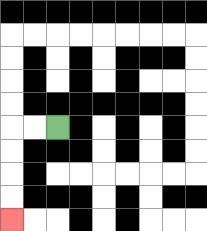{'start': '[2, 5]', 'end': '[0, 9]', 'path_directions': 'L,L,D,D,D,D', 'path_coordinates': '[[2, 5], [1, 5], [0, 5], [0, 6], [0, 7], [0, 8], [0, 9]]'}